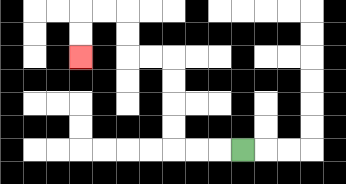{'start': '[10, 6]', 'end': '[3, 2]', 'path_directions': 'L,L,L,U,U,U,U,L,L,U,U,L,L,D,D', 'path_coordinates': '[[10, 6], [9, 6], [8, 6], [7, 6], [7, 5], [7, 4], [7, 3], [7, 2], [6, 2], [5, 2], [5, 1], [5, 0], [4, 0], [3, 0], [3, 1], [3, 2]]'}